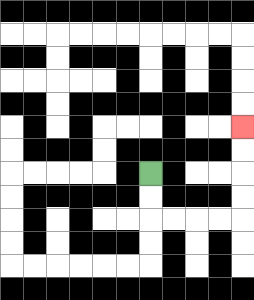{'start': '[6, 7]', 'end': '[10, 5]', 'path_directions': 'D,D,R,R,R,R,U,U,U,U', 'path_coordinates': '[[6, 7], [6, 8], [6, 9], [7, 9], [8, 9], [9, 9], [10, 9], [10, 8], [10, 7], [10, 6], [10, 5]]'}